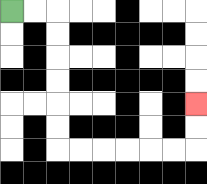{'start': '[0, 0]', 'end': '[8, 4]', 'path_directions': 'R,R,D,D,D,D,D,D,R,R,R,R,R,R,U,U', 'path_coordinates': '[[0, 0], [1, 0], [2, 0], [2, 1], [2, 2], [2, 3], [2, 4], [2, 5], [2, 6], [3, 6], [4, 6], [5, 6], [6, 6], [7, 6], [8, 6], [8, 5], [8, 4]]'}